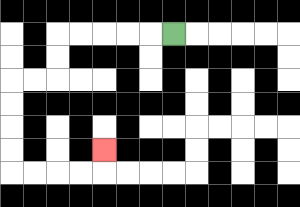{'start': '[7, 1]', 'end': '[4, 6]', 'path_directions': 'L,L,L,L,L,D,D,L,L,D,D,D,D,R,R,R,R,U', 'path_coordinates': '[[7, 1], [6, 1], [5, 1], [4, 1], [3, 1], [2, 1], [2, 2], [2, 3], [1, 3], [0, 3], [0, 4], [0, 5], [0, 6], [0, 7], [1, 7], [2, 7], [3, 7], [4, 7], [4, 6]]'}